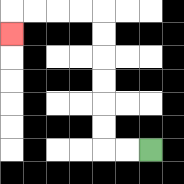{'start': '[6, 6]', 'end': '[0, 1]', 'path_directions': 'L,L,U,U,U,U,U,U,L,L,L,L,D', 'path_coordinates': '[[6, 6], [5, 6], [4, 6], [4, 5], [4, 4], [4, 3], [4, 2], [4, 1], [4, 0], [3, 0], [2, 0], [1, 0], [0, 0], [0, 1]]'}